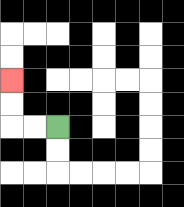{'start': '[2, 5]', 'end': '[0, 3]', 'path_directions': 'L,L,U,U', 'path_coordinates': '[[2, 5], [1, 5], [0, 5], [0, 4], [0, 3]]'}